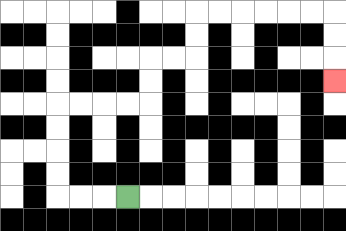{'start': '[5, 8]', 'end': '[14, 3]', 'path_directions': 'L,L,L,U,U,U,U,R,R,R,R,U,U,R,R,U,U,R,R,R,R,R,R,D,D,D', 'path_coordinates': '[[5, 8], [4, 8], [3, 8], [2, 8], [2, 7], [2, 6], [2, 5], [2, 4], [3, 4], [4, 4], [5, 4], [6, 4], [6, 3], [6, 2], [7, 2], [8, 2], [8, 1], [8, 0], [9, 0], [10, 0], [11, 0], [12, 0], [13, 0], [14, 0], [14, 1], [14, 2], [14, 3]]'}